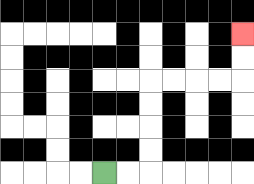{'start': '[4, 7]', 'end': '[10, 1]', 'path_directions': 'R,R,U,U,U,U,R,R,R,R,U,U', 'path_coordinates': '[[4, 7], [5, 7], [6, 7], [6, 6], [6, 5], [6, 4], [6, 3], [7, 3], [8, 3], [9, 3], [10, 3], [10, 2], [10, 1]]'}